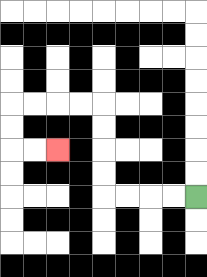{'start': '[8, 8]', 'end': '[2, 6]', 'path_directions': 'L,L,L,L,U,U,U,U,L,L,L,L,D,D,R,R', 'path_coordinates': '[[8, 8], [7, 8], [6, 8], [5, 8], [4, 8], [4, 7], [4, 6], [4, 5], [4, 4], [3, 4], [2, 4], [1, 4], [0, 4], [0, 5], [0, 6], [1, 6], [2, 6]]'}